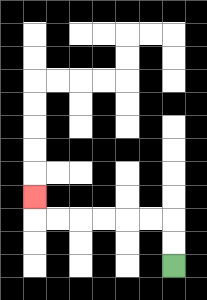{'start': '[7, 11]', 'end': '[1, 8]', 'path_directions': 'U,U,L,L,L,L,L,L,U', 'path_coordinates': '[[7, 11], [7, 10], [7, 9], [6, 9], [5, 9], [4, 9], [3, 9], [2, 9], [1, 9], [1, 8]]'}